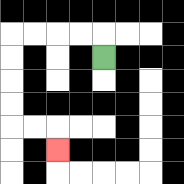{'start': '[4, 2]', 'end': '[2, 6]', 'path_directions': 'U,L,L,L,L,D,D,D,D,R,R,D', 'path_coordinates': '[[4, 2], [4, 1], [3, 1], [2, 1], [1, 1], [0, 1], [0, 2], [0, 3], [0, 4], [0, 5], [1, 5], [2, 5], [2, 6]]'}